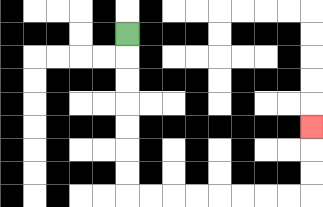{'start': '[5, 1]', 'end': '[13, 5]', 'path_directions': 'D,D,D,D,D,D,D,R,R,R,R,R,R,R,R,U,U,U', 'path_coordinates': '[[5, 1], [5, 2], [5, 3], [5, 4], [5, 5], [5, 6], [5, 7], [5, 8], [6, 8], [7, 8], [8, 8], [9, 8], [10, 8], [11, 8], [12, 8], [13, 8], [13, 7], [13, 6], [13, 5]]'}